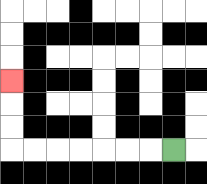{'start': '[7, 6]', 'end': '[0, 3]', 'path_directions': 'L,L,L,L,L,L,L,U,U,U', 'path_coordinates': '[[7, 6], [6, 6], [5, 6], [4, 6], [3, 6], [2, 6], [1, 6], [0, 6], [0, 5], [0, 4], [0, 3]]'}